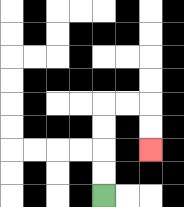{'start': '[4, 8]', 'end': '[6, 6]', 'path_directions': 'U,U,U,U,R,R,D,D', 'path_coordinates': '[[4, 8], [4, 7], [4, 6], [4, 5], [4, 4], [5, 4], [6, 4], [6, 5], [6, 6]]'}